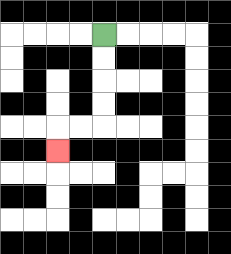{'start': '[4, 1]', 'end': '[2, 6]', 'path_directions': 'D,D,D,D,L,L,D', 'path_coordinates': '[[4, 1], [4, 2], [4, 3], [4, 4], [4, 5], [3, 5], [2, 5], [2, 6]]'}